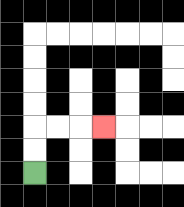{'start': '[1, 7]', 'end': '[4, 5]', 'path_directions': 'U,U,R,R,R', 'path_coordinates': '[[1, 7], [1, 6], [1, 5], [2, 5], [3, 5], [4, 5]]'}